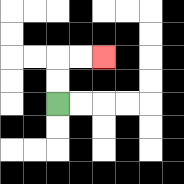{'start': '[2, 4]', 'end': '[4, 2]', 'path_directions': 'U,U,R,R', 'path_coordinates': '[[2, 4], [2, 3], [2, 2], [3, 2], [4, 2]]'}